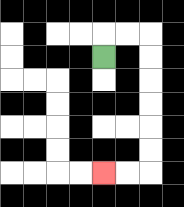{'start': '[4, 2]', 'end': '[4, 7]', 'path_directions': 'U,R,R,D,D,D,D,D,D,L,L', 'path_coordinates': '[[4, 2], [4, 1], [5, 1], [6, 1], [6, 2], [6, 3], [6, 4], [6, 5], [6, 6], [6, 7], [5, 7], [4, 7]]'}